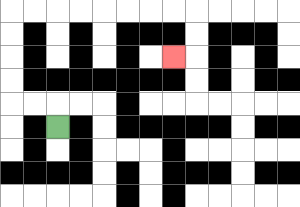{'start': '[2, 5]', 'end': '[7, 2]', 'path_directions': 'U,L,L,U,U,U,U,R,R,R,R,R,R,R,R,D,D,L', 'path_coordinates': '[[2, 5], [2, 4], [1, 4], [0, 4], [0, 3], [0, 2], [0, 1], [0, 0], [1, 0], [2, 0], [3, 0], [4, 0], [5, 0], [6, 0], [7, 0], [8, 0], [8, 1], [8, 2], [7, 2]]'}